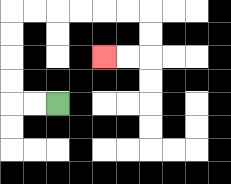{'start': '[2, 4]', 'end': '[4, 2]', 'path_directions': 'L,L,U,U,U,U,R,R,R,R,R,R,D,D,L,L', 'path_coordinates': '[[2, 4], [1, 4], [0, 4], [0, 3], [0, 2], [0, 1], [0, 0], [1, 0], [2, 0], [3, 0], [4, 0], [5, 0], [6, 0], [6, 1], [6, 2], [5, 2], [4, 2]]'}